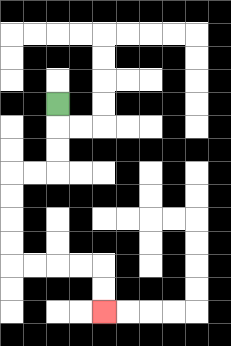{'start': '[2, 4]', 'end': '[4, 13]', 'path_directions': 'D,D,D,L,L,D,D,D,D,R,R,R,R,D,D', 'path_coordinates': '[[2, 4], [2, 5], [2, 6], [2, 7], [1, 7], [0, 7], [0, 8], [0, 9], [0, 10], [0, 11], [1, 11], [2, 11], [3, 11], [4, 11], [4, 12], [4, 13]]'}